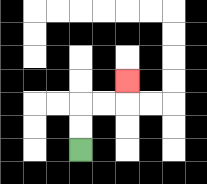{'start': '[3, 6]', 'end': '[5, 3]', 'path_directions': 'U,U,R,R,U', 'path_coordinates': '[[3, 6], [3, 5], [3, 4], [4, 4], [5, 4], [5, 3]]'}